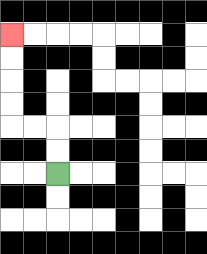{'start': '[2, 7]', 'end': '[0, 1]', 'path_directions': 'U,U,L,L,U,U,U,U', 'path_coordinates': '[[2, 7], [2, 6], [2, 5], [1, 5], [0, 5], [0, 4], [0, 3], [0, 2], [0, 1]]'}